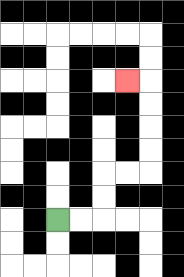{'start': '[2, 9]', 'end': '[5, 3]', 'path_directions': 'R,R,U,U,R,R,U,U,U,U,L', 'path_coordinates': '[[2, 9], [3, 9], [4, 9], [4, 8], [4, 7], [5, 7], [6, 7], [6, 6], [6, 5], [6, 4], [6, 3], [5, 3]]'}